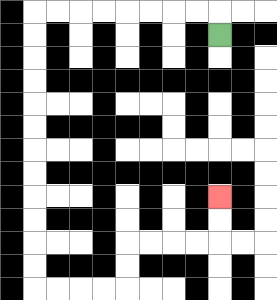{'start': '[9, 1]', 'end': '[9, 8]', 'path_directions': 'U,L,L,L,L,L,L,L,L,D,D,D,D,D,D,D,D,D,D,D,D,R,R,R,R,U,U,R,R,R,R,U,U', 'path_coordinates': '[[9, 1], [9, 0], [8, 0], [7, 0], [6, 0], [5, 0], [4, 0], [3, 0], [2, 0], [1, 0], [1, 1], [1, 2], [1, 3], [1, 4], [1, 5], [1, 6], [1, 7], [1, 8], [1, 9], [1, 10], [1, 11], [1, 12], [2, 12], [3, 12], [4, 12], [5, 12], [5, 11], [5, 10], [6, 10], [7, 10], [8, 10], [9, 10], [9, 9], [9, 8]]'}